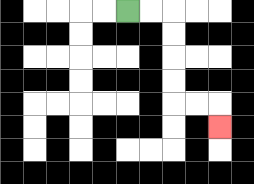{'start': '[5, 0]', 'end': '[9, 5]', 'path_directions': 'R,R,D,D,D,D,R,R,D', 'path_coordinates': '[[5, 0], [6, 0], [7, 0], [7, 1], [7, 2], [7, 3], [7, 4], [8, 4], [9, 4], [9, 5]]'}